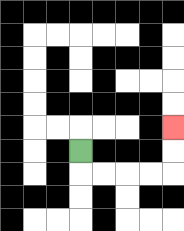{'start': '[3, 6]', 'end': '[7, 5]', 'path_directions': 'D,R,R,R,R,U,U', 'path_coordinates': '[[3, 6], [3, 7], [4, 7], [5, 7], [6, 7], [7, 7], [7, 6], [7, 5]]'}